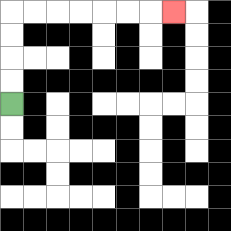{'start': '[0, 4]', 'end': '[7, 0]', 'path_directions': 'U,U,U,U,R,R,R,R,R,R,R', 'path_coordinates': '[[0, 4], [0, 3], [0, 2], [0, 1], [0, 0], [1, 0], [2, 0], [3, 0], [4, 0], [5, 0], [6, 0], [7, 0]]'}